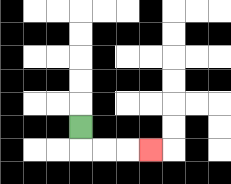{'start': '[3, 5]', 'end': '[6, 6]', 'path_directions': 'D,R,R,R', 'path_coordinates': '[[3, 5], [3, 6], [4, 6], [5, 6], [6, 6]]'}